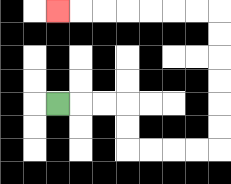{'start': '[2, 4]', 'end': '[2, 0]', 'path_directions': 'R,R,R,D,D,R,R,R,R,U,U,U,U,U,U,L,L,L,L,L,L,L', 'path_coordinates': '[[2, 4], [3, 4], [4, 4], [5, 4], [5, 5], [5, 6], [6, 6], [7, 6], [8, 6], [9, 6], [9, 5], [9, 4], [9, 3], [9, 2], [9, 1], [9, 0], [8, 0], [7, 0], [6, 0], [5, 0], [4, 0], [3, 0], [2, 0]]'}